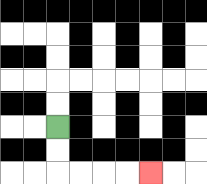{'start': '[2, 5]', 'end': '[6, 7]', 'path_directions': 'D,D,R,R,R,R', 'path_coordinates': '[[2, 5], [2, 6], [2, 7], [3, 7], [4, 7], [5, 7], [6, 7]]'}